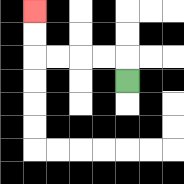{'start': '[5, 3]', 'end': '[1, 0]', 'path_directions': 'U,L,L,L,L,U,U', 'path_coordinates': '[[5, 3], [5, 2], [4, 2], [3, 2], [2, 2], [1, 2], [1, 1], [1, 0]]'}